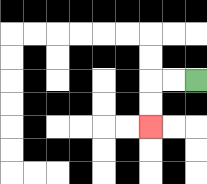{'start': '[8, 3]', 'end': '[6, 5]', 'path_directions': 'L,L,D,D', 'path_coordinates': '[[8, 3], [7, 3], [6, 3], [6, 4], [6, 5]]'}